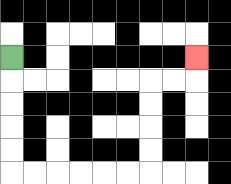{'start': '[0, 2]', 'end': '[8, 2]', 'path_directions': 'D,D,D,D,D,R,R,R,R,R,R,U,U,U,U,R,R,U', 'path_coordinates': '[[0, 2], [0, 3], [0, 4], [0, 5], [0, 6], [0, 7], [1, 7], [2, 7], [3, 7], [4, 7], [5, 7], [6, 7], [6, 6], [6, 5], [6, 4], [6, 3], [7, 3], [8, 3], [8, 2]]'}